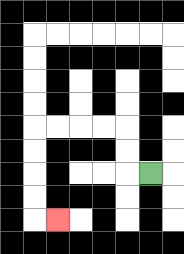{'start': '[6, 7]', 'end': '[2, 9]', 'path_directions': 'L,U,U,L,L,L,L,D,D,D,D,R', 'path_coordinates': '[[6, 7], [5, 7], [5, 6], [5, 5], [4, 5], [3, 5], [2, 5], [1, 5], [1, 6], [1, 7], [1, 8], [1, 9], [2, 9]]'}